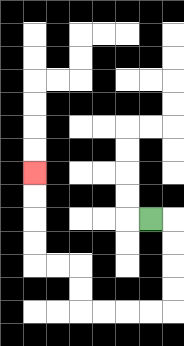{'start': '[6, 9]', 'end': '[1, 7]', 'path_directions': 'R,D,D,D,D,L,L,L,L,U,U,L,L,U,U,U,U', 'path_coordinates': '[[6, 9], [7, 9], [7, 10], [7, 11], [7, 12], [7, 13], [6, 13], [5, 13], [4, 13], [3, 13], [3, 12], [3, 11], [2, 11], [1, 11], [1, 10], [1, 9], [1, 8], [1, 7]]'}